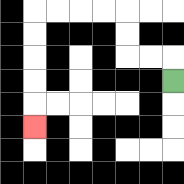{'start': '[7, 3]', 'end': '[1, 5]', 'path_directions': 'U,L,L,U,U,L,L,L,L,D,D,D,D,D', 'path_coordinates': '[[7, 3], [7, 2], [6, 2], [5, 2], [5, 1], [5, 0], [4, 0], [3, 0], [2, 0], [1, 0], [1, 1], [1, 2], [1, 3], [1, 4], [1, 5]]'}